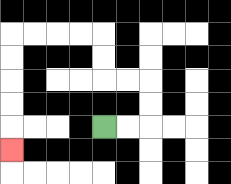{'start': '[4, 5]', 'end': '[0, 6]', 'path_directions': 'R,R,U,U,L,L,U,U,L,L,L,L,D,D,D,D,D', 'path_coordinates': '[[4, 5], [5, 5], [6, 5], [6, 4], [6, 3], [5, 3], [4, 3], [4, 2], [4, 1], [3, 1], [2, 1], [1, 1], [0, 1], [0, 2], [0, 3], [0, 4], [0, 5], [0, 6]]'}